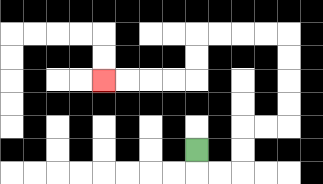{'start': '[8, 6]', 'end': '[4, 3]', 'path_directions': 'D,R,R,U,U,R,R,U,U,U,U,L,L,L,L,D,D,L,L,L,L', 'path_coordinates': '[[8, 6], [8, 7], [9, 7], [10, 7], [10, 6], [10, 5], [11, 5], [12, 5], [12, 4], [12, 3], [12, 2], [12, 1], [11, 1], [10, 1], [9, 1], [8, 1], [8, 2], [8, 3], [7, 3], [6, 3], [5, 3], [4, 3]]'}